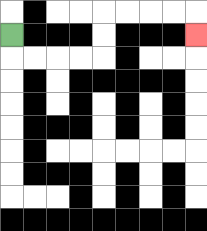{'start': '[0, 1]', 'end': '[8, 1]', 'path_directions': 'D,R,R,R,R,U,U,R,R,R,R,D', 'path_coordinates': '[[0, 1], [0, 2], [1, 2], [2, 2], [3, 2], [4, 2], [4, 1], [4, 0], [5, 0], [6, 0], [7, 0], [8, 0], [8, 1]]'}